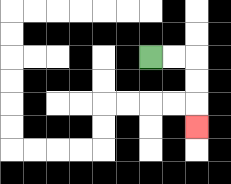{'start': '[6, 2]', 'end': '[8, 5]', 'path_directions': 'R,R,D,D,D', 'path_coordinates': '[[6, 2], [7, 2], [8, 2], [8, 3], [8, 4], [8, 5]]'}